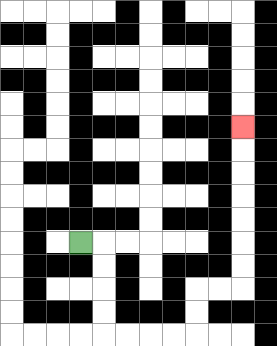{'start': '[3, 10]', 'end': '[10, 5]', 'path_directions': 'R,D,D,D,D,R,R,R,R,U,U,R,R,U,U,U,U,U,U,U', 'path_coordinates': '[[3, 10], [4, 10], [4, 11], [4, 12], [4, 13], [4, 14], [5, 14], [6, 14], [7, 14], [8, 14], [8, 13], [8, 12], [9, 12], [10, 12], [10, 11], [10, 10], [10, 9], [10, 8], [10, 7], [10, 6], [10, 5]]'}